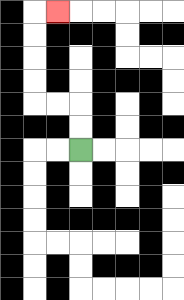{'start': '[3, 6]', 'end': '[2, 0]', 'path_directions': 'U,U,L,L,U,U,U,U,R', 'path_coordinates': '[[3, 6], [3, 5], [3, 4], [2, 4], [1, 4], [1, 3], [1, 2], [1, 1], [1, 0], [2, 0]]'}